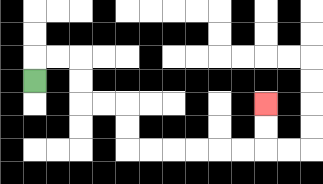{'start': '[1, 3]', 'end': '[11, 4]', 'path_directions': 'U,R,R,D,D,R,R,D,D,R,R,R,R,R,R,U,U', 'path_coordinates': '[[1, 3], [1, 2], [2, 2], [3, 2], [3, 3], [3, 4], [4, 4], [5, 4], [5, 5], [5, 6], [6, 6], [7, 6], [8, 6], [9, 6], [10, 6], [11, 6], [11, 5], [11, 4]]'}